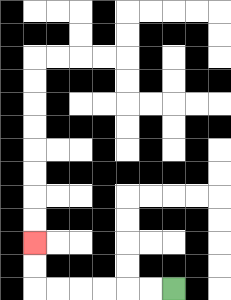{'start': '[7, 12]', 'end': '[1, 10]', 'path_directions': 'L,L,L,L,L,L,U,U', 'path_coordinates': '[[7, 12], [6, 12], [5, 12], [4, 12], [3, 12], [2, 12], [1, 12], [1, 11], [1, 10]]'}